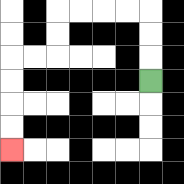{'start': '[6, 3]', 'end': '[0, 6]', 'path_directions': 'U,U,U,L,L,L,L,D,D,L,L,D,D,D,D', 'path_coordinates': '[[6, 3], [6, 2], [6, 1], [6, 0], [5, 0], [4, 0], [3, 0], [2, 0], [2, 1], [2, 2], [1, 2], [0, 2], [0, 3], [0, 4], [0, 5], [0, 6]]'}